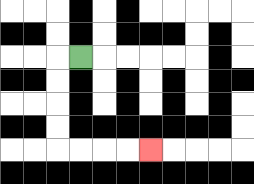{'start': '[3, 2]', 'end': '[6, 6]', 'path_directions': 'L,D,D,D,D,R,R,R,R', 'path_coordinates': '[[3, 2], [2, 2], [2, 3], [2, 4], [2, 5], [2, 6], [3, 6], [4, 6], [5, 6], [6, 6]]'}